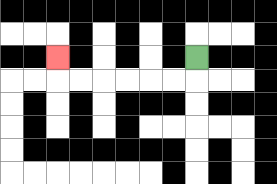{'start': '[8, 2]', 'end': '[2, 2]', 'path_directions': 'D,L,L,L,L,L,L,U', 'path_coordinates': '[[8, 2], [8, 3], [7, 3], [6, 3], [5, 3], [4, 3], [3, 3], [2, 3], [2, 2]]'}